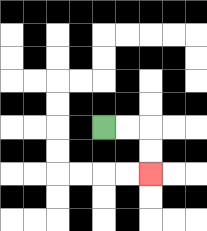{'start': '[4, 5]', 'end': '[6, 7]', 'path_directions': 'R,R,D,D', 'path_coordinates': '[[4, 5], [5, 5], [6, 5], [6, 6], [6, 7]]'}